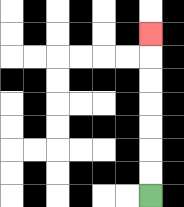{'start': '[6, 8]', 'end': '[6, 1]', 'path_directions': 'U,U,U,U,U,U,U', 'path_coordinates': '[[6, 8], [6, 7], [6, 6], [6, 5], [6, 4], [6, 3], [6, 2], [6, 1]]'}